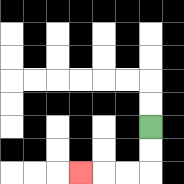{'start': '[6, 5]', 'end': '[3, 7]', 'path_directions': 'D,D,L,L,L', 'path_coordinates': '[[6, 5], [6, 6], [6, 7], [5, 7], [4, 7], [3, 7]]'}